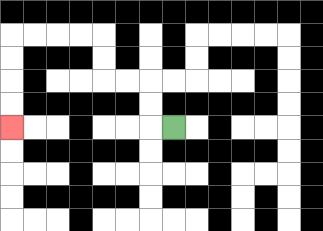{'start': '[7, 5]', 'end': '[0, 5]', 'path_directions': 'L,U,U,L,L,U,U,L,L,L,L,D,D,D,D', 'path_coordinates': '[[7, 5], [6, 5], [6, 4], [6, 3], [5, 3], [4, 3], [4, 2], [4, 1], [3, 1], [2, 1], [1, 1], [0, 1], [0, 2], [0, 3], [0, 4], [0, 5]]'}